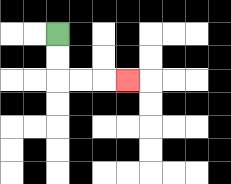{'start': '[2, 1]', 'end': '[5, 3]', 'path_directions': 'D,D,R,R,R', 'path_coordinates': '[[2, 1], [2, 2], [2, 3], [3, 3], [4, 3], [5, 3]]'}